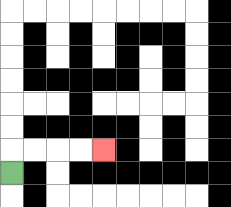{'start': '[0, 7]', 'end': '[4, 6]', 'path_directions': 'U,R,R,R,R', 'path_coordinates': '[[0, 7], [0, 6], [1, 6], [2, 6], [3, 6], [4, 6]]'}